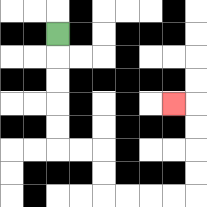{'start': '[2, 1]', 'end': '[7, 4]', 'path_directions': 'D,D,D,D,D,R,R,D,D,R,R,R,R,U,U,U,U,L', 'path_coordinates': '[[2, 1], [2, 2], [2, 3], [2, 4], [2, 5], [2, 6], [3, 6], [4, 6], [4, 7], [4, 8], [5, 8], [6, 8], [7, 8], [8, 8], [8, 7], [8, 6], [8, 5], [8, 4], [7, 4]]'}